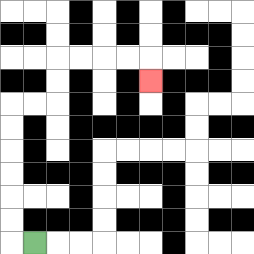{'start': '[1, 10]', 'end': '[6, 3]', 'path_directions': 'L,U,U,U,U,U,U,R,R,U,U,R,R,R,R,D', 'path_coordinates': '[[1, 10], [0, 10], [0, 9], [0, 8], [0, 7], [0, 6], [0, 5], [0, 4], [1, 4], [2, 4], [2, 3], [2, 2], [3, 2], [4, 2], [5, 2], [6, 2], [6, 3]]'}